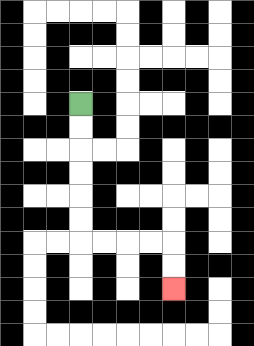{'start': '[3, 4]', 'end': '[7, 12]', 'path_directions': 'D,D,D,D,D,D,R,R,R,R,D,D', 'path_coordinates': '[[3, 4], [3, 5], [3, 6], [3, 7], [3, 8], [3, 9], [3, 10], [4, 10], [5, 10], [6, 10], [7, 10], [7, 11], [7, 12]]'}